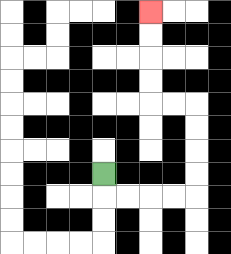{'start': '[4, 7]', 'end': '[6, 0]', 'path_directions': 'D,R,R,R,R,U,U,U,U,L,L,U,U,U,U', 'path_coordinates': '[[4, 7], [4, 8], [5, 8], [6, 8], [7, 8], [8, 8], [8, 7], [8, 6], [8, 5], [8, 4], [7, 4], [6, 4], [6, 3], [6, 2], [6, 1], [6, 0]]'}